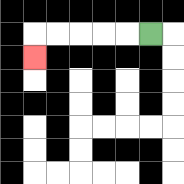{'start': '[6, 1]', 'end': '[1, 2]', 'path_directions': 'L,L,L,L,L,D', 'path_coordinates': '[[6, 1], [5, 1], [4, 1], [3, 1], [2, 1], [1, 1], [1, 2]]'}